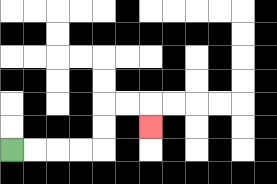{'start': '[0, 6]', 'end': '[6, 5]', 'path_directions': 'R,R,R,R,U,U,R,R,D', 'path_coordinates': '[[0, 6], [1, 6], [2, 6], [3, 6], [4, 6], [4, 5], [4, 4], [5, 4], [6, 4], [6, 5]]'}